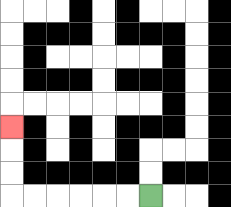{'start': '[6, 8]', 'end': '[0, 5]', 'path_directions': 'L,L,L,L,L,L,U,U,U', 'path_coordinates': '[[6, 8], [5, 8], [4, 8], [3, 8], [2, 8], [1, 8], [0, 8], [0, 7], [0, 6], [0, 5]]'}